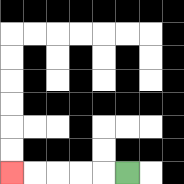{'start': '[5, 7]', 'end': '[0, 7]', 'path_directions': 'L,L,L,L,L', 'path_coordinates': '[[5, 7], [4, 7], [3, 7], [2, 7], [1, 7], [0, 7]]'}